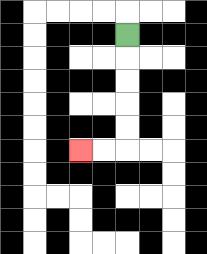{'start': '[5, 1]', 'end': '[3, 6]', 'path_directions': 'D,D,D,D,D,L,L', 'path_coordinates': '[[5, 1], [5, 2], [5, 3], [5, 4], [5, 5], [5, 6], [4, 6], [3, 6]]'}